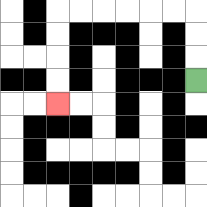{'start': '[8, 3]', 'end': '[2, 4]', 'path_directions': 'U,U,U,L,L,L,L,L,L,D,D,D,D', 'path_coordinates': '[[8, 3], [8, 2], [8, 1], [8, 0], [7, 0], [6, 0], [5, 0], [4, 0], [3, 0], [2, 0], [2, 1], [2, 2], [2, 3], [2, 4]]'}